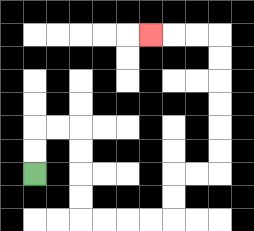{'start': '[1, 7]', 'end': '[6, 1]', 'path_directions': 'U,U,R,R,D,D,D,D,R,R,R,R,U,U,R,R,U,U,U,U,U,U,L,L,L', 'path_coordinates': '[[1, 7], [1, 6], [1, 5], [2, 5], [3, 5], [3, 6], [3, 7], [3, 8], [3, 9], [4, 9], [5, 9], [6, 9], [7, 9], [7, 8], [7, 7], [8, 7], [9, 7], [9, 6], [9, 5], [9, 4], [9, 3], [9, 2], [9, 1], [8, 1], [7, 1], [6, 1]]'}